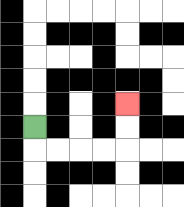{'start': '[1, 5]', 'end': '[5, 4]', 'path_directions': 'D,R,R,R,R,U,U', 'path_coordinates': '[[1, 5], [1, 6], [2, 6], [3, 6], [4, 6], [5, 6], [5, 5], [5, 4]]'}